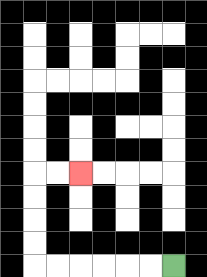{'start': '[7, 11]', 'end': '[3, 7]', 'path_directions': 'L,L,L,L,L,L,U,U,U,U,R,R', 'path_coordinates': '[[7, 11], [6, 11], [5, 11], [4, 11], [3, 11], [2, 11], [1, 11], [1, 10], [1, 9], [1, 8], [1, 7], [2, 7], [3, 7]]'}